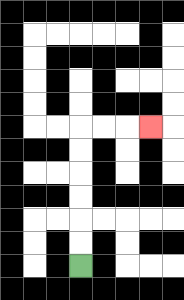{'start': '[3, 11]', 'end': '[6, 5]', 'path_directions': 'U,U,U,U,U,U,R,R,R', 'path_coordinates': '[[3, 11], [3, 10], [3, 9], [3, 8], [3, 7], [3, 6], [3, 5], [4, 5], [5, 5], [6, 5]]'}